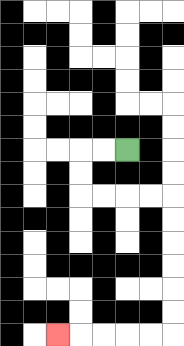{'start': '[5, 6]', 'end': '[2, 14]', 'path_directions': 'L,L,D,D,R,R,R,R,D,D,D,D,D,D,L,L,L,L,L', 'path_coordinates': '[[5, 6], [4, 6], [3, 6], [3, 7], [3, 8], [4, 8], [5, 8], [6, 8], [7, 8], [7, 9], [7, 10], [7, 11], [7, 12], [7, 13], [7, 14], [6, 14], [5, 14], [4, 14], [3, 14], [2, 14]]'}